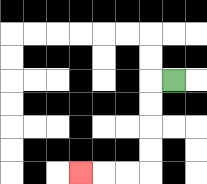{'start': '[7, 3]', 'end': '[3, 7]', 'path_directions': 'L,D,D,D,D,L,L,L', 'path_coordinates': '[[7, 3], [6, 3], [6, 4], [6, 5], [6, 6], [6, 7], [5, 7], [4, 7], [3, 7]]'}